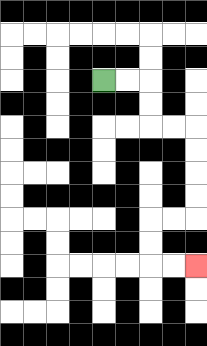{'start': '[4, 3]', 'end': '[8, 11]', 'path_directions': 'R,R,D,D,R,R,D,D,D,D,L,L,D,D,R,R', 'path_coordinates': '[[4, 3], [5, 3], [6, 3], [6, 4], [6, 5], [7, 5], [8, 5], [8, 6], [8, 7], [8, 8], [8, 9], [7, 9], [6, 9], [6, 10], [6, 11], [7, 11], [8, 11]]'}